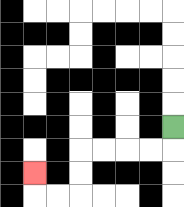{'start': '[7, 5]', 'end': '[1, 7]', 'path_directions': 'D,L,L,L,L,D,D,L,L,U', 'path_coordinates': '[[7, 5], [7, 6], [6, 6], [5, 6], [4, 6], [3, 6], [3, 7], [3, 8], [2, 8], [1, 8], [1, 7]]'}